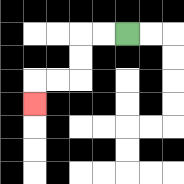{'start': '[5, 1]', 'end': '[1, 4]', 'path_directions': 'L,L,D,D,L,L,D', 'path_coordinates': '[[5, 1], [4, 1], [3, 1], [3, 2], [3, 3], [2, 3], [1, 3], [1, 4]]'}